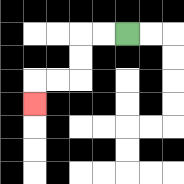{'start': '[5, 1]', 'end': '[1, 4]', 'path_directions': 'L,L,D,D,L,L,D', 'path_coordinates': '[[5, 1], [4, 1], [3, 1], [3, 2], [3, 3], [2, 3], [1, 3], [1, 4]]'}